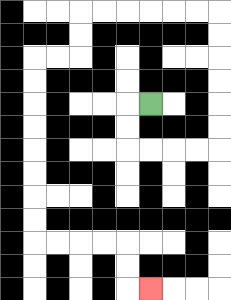{'start': '[6, 4]', 'end': '[6, 12]', 'path_directions': 'L,D,D,R,R,R,R,U,U,U,U,U,U,L,L,L,L,L,L,D,D,L,L,D,D,D,D,D,D,D,D,R,R,R,R,D,D,R', 'path_coordinates': '[[6, 4], [5, 4], [5, 5], [5, 6], [6, 6], [7, 6], [8, 6], [9, 6], [9, 5], [9, 4], [9, 3], [9, 2], [9, 1], [9, 0], [8, 0], [7, 0], [6, 0], [5, 0], [4, 0], [3, 0], [3, 1], [3, 2], [2, 2], [1, 2], [1, 3], [1, 4], [1, 5], [1, 6], [1, 7], [1, 8], [1, 9], [1, 10], [2, 10], [3, 10], [4, 10], [5, 10], [5, 11], [5, 12], [6, 12]]'}